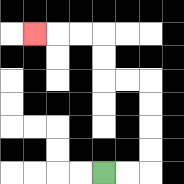{'start': '[4, 7]', 'end': '[1, 1]', 'path_directions': 'R,R,U,U,U,U,L,L,U,U,L,L,L', 'path_coordinates': '[[4, 7], [5, 7], [6, 7], [6, 6], [6, 5], [6, 4], [6, 3], [5, 3], [4, 3], [4, 2], [4, 1], [3, 1], [2, 1], [1, 1]]'}